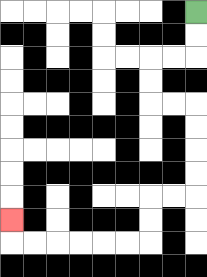{'start': '[8, 0]', 'end': '[0, 9]', 'path_directions': 'D,D,L,L,D,D,R,R,D,D,D,D,L,L,D,D,L,L,L,L,L,L,U', 'path_coordinates': '[[8, 0], [8, 1], [8, 2], [7, 2], [6, 2], [6, 3], [6, 4], [7, 4], [8, 4], [8, 5], [8, 6], [8, 7], [8, 8], [7, 8], [6, 8], [6, 9], [6, 10], [5, 10], [4, 10], [3, 10], [2, 10], [1, 10], [0, 10], [0, 9]]'}